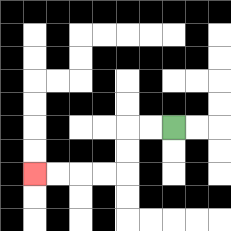{'start': '[7, 5]', 'end': '[1, 7]', 'path_directions': 'L,L,D,D,L,L,L,L', 'path_coordinates': '[[7, 5], [6, 5], [5, 5], [5, 6], [5, 7], [4, 7], [3, 7], [2, 7], [1, 7]]'}